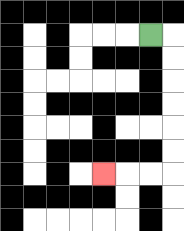{'start': '[6, 1]', 'end': '[4, 7]', 'path_directions': 'R,D,D,D,D,D,D,L,L,L', 'path_coordinates': '[[6, 1], [7, 1], [7, 2], [7, 3], [7, 4], [7, 5], [7, 6], [7, 7], [6, 7], [5, 7], [4, 7]]'}